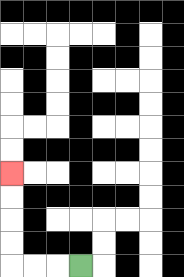{'start': '[3, 11]', 'end': '[0, 7]', 'path_directions': 'L,L,L,U,U,U,U', 'path_coordinates': '[[3, 11], [2, 11], [1, 11], [0, 11], [0, 10], [0, 9], [0, 8], [0, 7]]'}